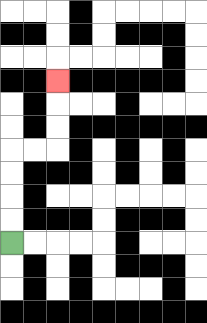{'start': '[0, 10]', 'end': '[2, 3]', 'path_directions': 'U,U,U,U,R,R,U,U,U', 'path_coordinates': '[[0, 10], [0, 9], [0, 8], [0, 7], [0, 6], [1, 6], [2, 6], [2, 5], [2, 4], [2, 3]]'}